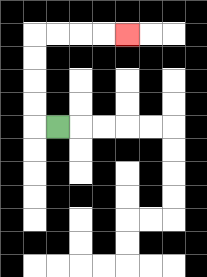{'start': '[2, 5]', 'end': '[5, 1]', 'path_directions': 'L,U,U,U,U,R,R,R,R', 'path_coordinates': '[[2, 5], [1, 5], [1, 4], [1, 3], [1, 2], [1, 1], [2, 1], [3, 1], [4, 1], [5, 1]]'}